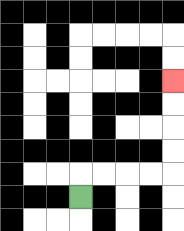{'start': '[3, 8]', 'end': '[7, 3]', 'path_directions': 'U,R,R,R,R,U,U,U,U', 'path_coordinates': '[[3, 8], [3, 7], [4, 7], [5, 7], [6, 7], [7, 7], [7, 6], [7, 5], [7, 4], [7, 3]]'}